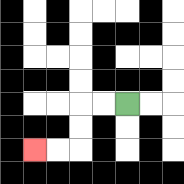{'start': '[5, 4]', 'end': '[1, 6]', 'path_directions': 'L,L,D,D,L,L', 'path_coordinates': '[[5, 4], [4, 4], [3, 4], [3, 5], [3, 6], [2, 6], [1, 6]]'}